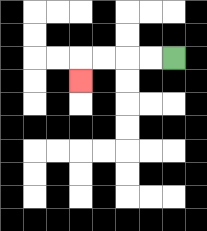{'start': '[7, 2]', 'end': '[3, 3]', 'path_directions': 'L,L,L,L,D', 'path_coordinates': '[[7, 2], [6, 2], [5, 2], [4, 2], [3, 2], [3, 3]]'}